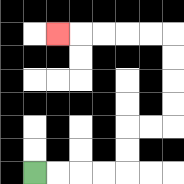{'start': '[1, 7]', 'end': '[2, 1]', 'path_directions': 'R,R,R,R,U,U,R,R,U,U,U,U,L,L,L,L,L', 'path_coordinates': '[[1, 7], [2, 7], [3, 7], [4, 7], [5, 7], [5, 6], [5, 5], [6, 5], [7, 5], [7, 4], [7, 3], [7, 2], [7, 1], [6, 1], [5, 1], [4, 1], [3, 1], [2, 1]]'}